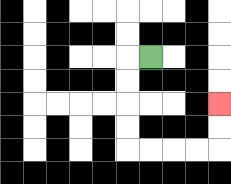{'start': '[6, 2]', 'end': '[9, 4]', 'path_directions': 'L,D,D,D,D,R,R,R,R,U,U', 'path_coordinates': '[[6, 2], [5, 2], [5, 3], [5, 4], [5, 5], [5, 6], [6, 6], [7, 6], [8, 6], [9, 6], [9, 5], [9, 4]]'}